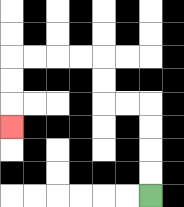{'start': '[6, 8]', 'end': '[0, 5]', 'path_directions': 'U,U,U,U,L,L,U,U,L,L,L,L,D,D,D', 'path_coordinates': '[[6, 8], [6, 7], [6, 6], [6, 5], [6, 4], [5, 4], [4, 4], [4, 3], [4, 2], [3, 2], [2, 2], [1, 2], [0, 2], [0, 3], [0, 4], [0, 5]]'}